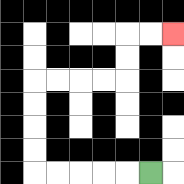{'start': '[6, 7]', 'end': '[7, 1]', 'path_directions': 'L,L,L,L,L,U,U,U,U,R,R,R,R,U,U,R,R', 'path_coordinates': '[[6, 7], [5, 7], [4, 7], [3, 7], [2, 7], [1, 7], [1, 6], [1, 5], [1, 4], [1, 3], [2, 3], [3, 3], [4, 3], [5, 3], [5, 2], [5, 1], [6, 1], [7, 1]]'}